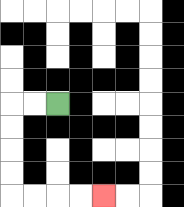{'start': '[2, 4]', 'end': '[4, 8]', 'path_directions': 'L,L,D,D,D,D,R,R,R,R', 'path_coordinates': '[[2, 4], [1, 4], [0, 4], [0, 5], [0, 6], [0, 7], [0, 8], [1, 8], [2, 8], [3, 8], [4, 8]]'}